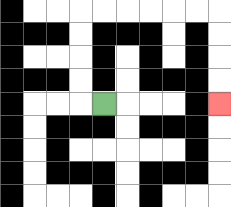{'start': '[4, 4]', 'end': '[9, 4]', 'path_directions': 'L,U,U,U,U,R,R,R,R,R,R,D,D,D,D', 'path_coordinates': '[[4, 4], [3, 4], [3, 3], [3, 2], [3, 1], [3, 0], [4, 0], [5, 0], [6, 0], [7, 0], [8, 0], [9, 0], [9, 1], [9, 2], [9, 3], [9, 4]]'}